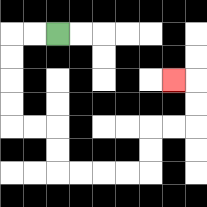{'start': '[2, 1]', 'end': '[7, 3]', 'path_directions': 'L,L,D,D,D,D,R,R,D,D,R,R,R,R,U,U,R,R,U,U,L', 'path_coordinates': '[[2, 1], [1, 1], [0, 1], [0, 2], [0, 3], [0, 4], [0, 5], [1, 5], [2, 5], [2, 6], [2, 7], [3, 7], [4, 7], [5, 7], [6, 7], [6, 6], [6, 5], [7, 5], [8, 5], [8, 4], [8, 3], [7, 3]]'}